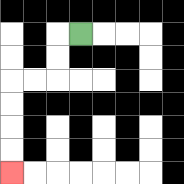{'start': '[3, 1]', 'end': '[0, 7]', 'path_directions': 'L,D,D,L,L,D,D,D,D', 'path_coordinates': '[[3, 1], [2, 1], [2, 2], [2, 3], [1, 3], [0, 3], [0, 4], [0, 5], [0, 6], [0, 7]]'}